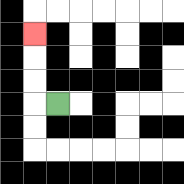{'start': '[2, 4]', 'end': '[1, 1]', 'path_directions': 'L,U,U,U', 'path_coordinates': '[[2, 4], [1, 4], [1, 3], [1, 2], [1, 1]]'}